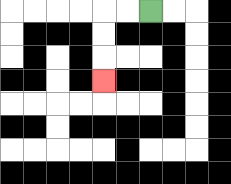{'start': '[6, 0]', 'end': '[4, 3]', 'path_directions': 'L,L,D,D,D', 'path_coordinates': '[[6, 0], [5, 0], [4, 0], [4, 1], [4, 2], [4, 3]]'}